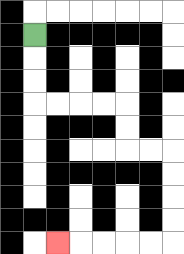{'start': '[1, 1]', 'end': '[2, 10]', 'path_directions': 'D,D,D,R,R,R,R,D,D,R,R,D,D,D,D,L,L,L,L,L', 'path_coordinates': '[[1, 1], [1, 2], [1, 3], [1, 4], [2, 4], [3, 4], [4, 4], [5, 4], [5, 5], [5, 6], [6, 6], [7, 6], [7, 7], [7, 8], [7, 9], [7, 10], [6, 10], [5, 10], [4, 10], [3, 10], [2, 10]]'}